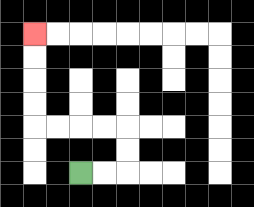{'start': '[3, 7]', 'end': '[1, 1]', 'path_directions': 'R,R,U,U,L,L,L,L,U,U,U,U', 'path_coordinates': '[[3, 7], [4, 7], [5, 7], [5, 6], [5, 5], [4, 5], [3, 5], [2, 5], [1, 5], [1, 4], [1, 3], [1, 2], [1, 1]]'}